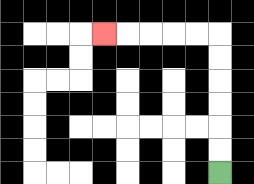{'start': '[9, 7]', 'end': '[4, 1]', 'path_directions': 'U,U,U,U,U,U,L,L,L,L,L', 'path_coordinates': '[[9, 7], [9, 6], [9, 5], [9, 4], [9, 3], [9, 2], [9, 1], [8, 1], [7, 1], [6, 1], [5, 1], [4, 1]]'}